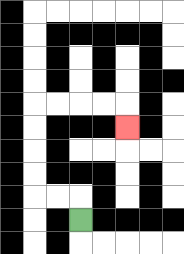{'start': '[3, 9]', 'end': '[5, 5]', 'path_directions': 'U,L,L,U,U,U,U,R,R,R,R,D', 'path_coordinates': '[[3, 9], [3, 8], [2, 8], [1, 8], [1, 7], [1, 6], [1, 5], [1, 4], [2, 4], [3, 4], [4, 4], [5, 4], [5, 5]]'}